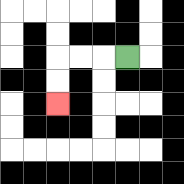{'start': '[5, 2]', 'end': '[2, 4]', 'path_directions': 'L,L,L,D,D', 'path_coordinates': '[[5, 2], [4, 2], [3, 2], [2, 2], [2, 3], [2, 4]]'}